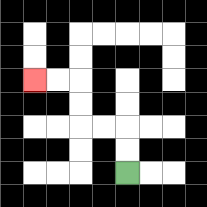{'start': '[5, 7]', 'end': '[1, 3]', 'path_directions': 'U,U,L,L,U,U,L,L', 'path_coordinates': '[[5, 7], [5, 6], [5, 5], [4, 5], [3, 5], [3, 4], [3, 3], [2, 3], [1, 3]]'}